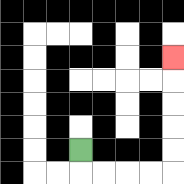{'start': '[3, 6]', 'end': '[7, 2]', 'path_directions': 'D,R,R,R,R,U,U,U,U,U', 'path_coordinates': '[[3, 6], [3, 7], [4, 7], [5, 7], [6, 7], [7, 7], [7, 6], [7, 5], [7, 4], [7, 3], [7, 2]]'}